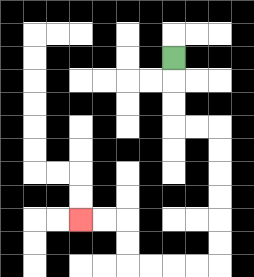{'start': '[7, 2]', 'end': '[3, 9]', 'path_directions': 'D,D,D,R,R,D,D,D,D,D,D,L,L,L,L,U,U,L,L', 'path_coordinates': '[[7, 2], [7, 3], [7, 4], [7, 5], [8, 5], [9, 5], [9, 6], [9, 7], [9, 8], [9, 9], [9, 10], [9, 11], [8, 11], [7, 11], [6, 11], [5, 11], [5, 10], [5, 9], [4, 9], [3, 9]]'}